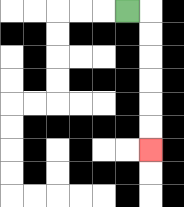{'start': '[5, 0]', 'end': '[6, 6]', 'path_directions': 'R,D,D,D,D,D,D', 'path_coordinates': '[[5, 0], [6, 0], [6, 1], [6, 2], [6, 3], [6, 4], [6, 5], [6, 6]]'}